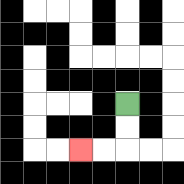{'start': '[5, 4]', 'end': '[3, 6]', 'path_directions': 'D,D,L,L', 'path_coordinates': '[[5, 4], [5, 5], [5, 6], [4, 6], [3, 6]]'}